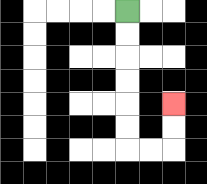{'start': '[5, 0]', 'end': '[7, 4]', 'path_directions': 'D,D,D,D,D,D,R,R,U,U', 'path_coordinates': '[[5, 0], [5, 1], [5, 2], [5, 3], [5, 4], [5, 5], [5, 6], [6, 6], [7, 6], [7, 5], [7, 4]]'}